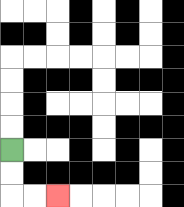{'start': '[0, 6]', 'end': '[2, 8]', 'path_directions': 'D,D,R,R', 'path_coordinates': '[[0, 6], [0, 7], [0, 8], [1, 8], [2, 8]]'}